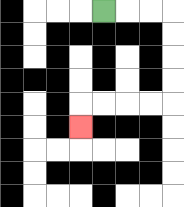{'start': '[4, 0]', 'end': '[3, 5]', 'path_directions': 'R,R,R,D,D,D,D,L,L,L,L,D', 'path_coordinates': '[[4, 0], [5, 0], [6, 0], [7, 0], [7, 1], [7, 2], [7, 3], [7, 4], [6, 4], [5, 4], [4, 4], [3, 4], [3, 5]]'}